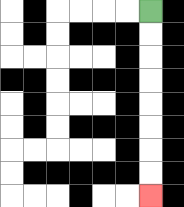{'start': '[6, 0]', 'end': '[6, 8]', 'path_directions': 'D,D,D,D,D,D,D,D', 'path_coordinates': '[[6, 0], [6, 1], [6, 2], [6, 3], [6, 4], [6, 5], [6, 6], [6, 7], [6, 8]]'}